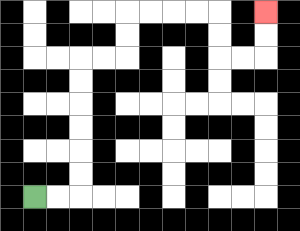{'start': '[1, 8]', 'end': '[11, 0]', 'path_directions': 'R,R,U,U,U,U,U,U,R,R,U,U,R,R,R,R,D,D,R,R,U,U', 'path_coordinates': '[[1, 8], [2, 8], [3, 8], [3, 7], [3, 6], [3, 5], [3, 4], [3, 3], [3, 2], [4, 2], [5, 2], [5, 1], [5, 0], [6, 0], [7, 0], [8, 0], [9, 0], [9, 1], [9, 2], [10, 2], [11, 2], [11, 1], [11, 0]]'}